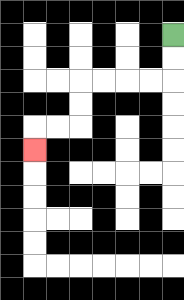{'start': '[7, 1]', 'end': '[1, 6]', 'path_directions': 'D,D,L,L,L,L,D,D,L,L,D', 'path_coordinates': '[[7, 1], [7, 2], [7, 3], [6, 3], [5, 3], [4, 3], [3, 3], [3, 4], [3, 5], [2, 5], [1, 5], [1, 6]]'}